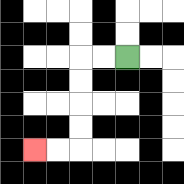{'start': '[5, 2]', 'end': '[1, 6]', 'path_directions': 'L,L,D,D,D,D,L,L', 'path_coordinates': '[[5, 2], [4, 2], [3, 2], [3, 3], [3, 4], [3, 5], [3, 6], [2, 6], [1, 6]]'}